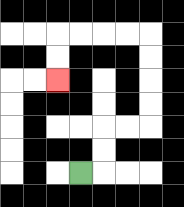{'start': '[3, 7]', 'end': '[2, 3]', 'path_directions': 'R,U,U,R,R,U,U,U,U,L,L,L,L,D,D', 'path_coordinates': '[[3, 7], [4, 7], [4, 6], [4, 5], [5, 5], [6, 5], [6, 4], [6, 3], [6, 2], [6, 1], [5, 1], [4, 1], [3, 1], [2, 1], [2, 2], [2, 3]]'}